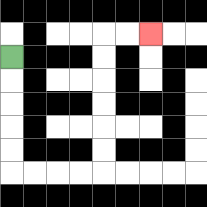{'start': '[0, 2]', 'end': '[6, 1]', 'path_directions': 'D,D,D,D,D,R,R,R,R,U,U,U,U,U,U,R,R', 'path_coordinates': '[[0, 2], [0, 3], [0, 4], [0, 5], [0, 6], [0, 7], [1, 7], [2, 7], [3, 7], [4, 7], [4, 6], [4, 5], [4, 4], [4, 3], [4, 2], [4, 1], [5, 1], [6, 1]]'}